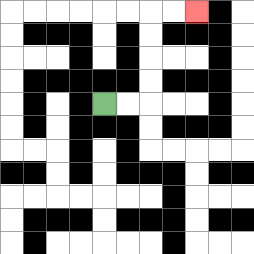{'start': '[4, 4]', 'end': '[8, 0]', 'path_directions': 'R,R,U,U,U,U,R,R', 'path_coordinates': '[[4, 4], [5, 4], [6, 4], [6, 3], [6, 2], [6, 1], [6, 0], [7, 0], [8, 0]]'}